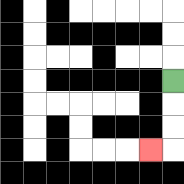{'start': '[7, 3]', 'end': '[6, 6]', 'path_directions': 'D,D,D,L', 'path_coordinates': '[[7, 3], [7, 4], [7, 5], [7, 6], [6, 6]]'}